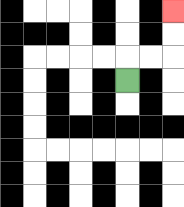{'start': '[5, 3]', 'end': '[7, 0]', 'path_directions': 'U,R,R,U,U', 'path_coordinates': '[[5, 3], [5, 2], [6, 2], [7, 2], [7, 1], [7, 0]]'}